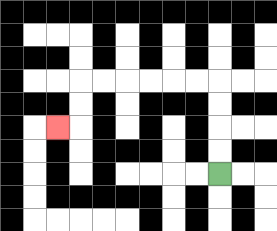{'start': '[9, 7]', 'end': '[2, 5]', 'path_directions': 'U,U,U,U,L,L,L,L,L,L,D,D,L', 'path_coordinates': '[[9, 7], [9, 6], [9, 5], [9, 4], [9, 3], [8, 3], [7, 3], [6, 3], [5, 3], [4, 3], [3, 3], [3, 4], [3, 5], [2, 5]]'}